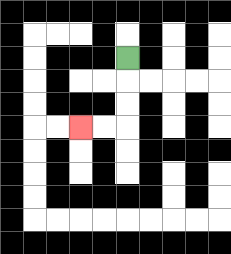{'start': '[5, 2]', 'end': '[3, 5]', 'path_directions': 'D,D,D,L,L', 'path_coordinates': '[[5, 2], [5, 3], [5, 4], [5, 5], [4, 5], [3, 5]]'}